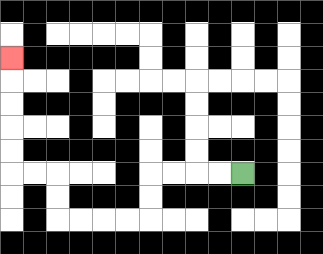{'start': '[10, 7]', 'end': '[0, 2]', 'path_directions': 'L,L,L,L,D,D,L,L,L,L,U,U,L,L,U,U,U,U,U', 'path_coordinates': '[[10, 7], [9, 7], [8, 7], [7, 7], [6, 7], [6, 8], [6, 9], [5, 9], [4, 9], [3, 9], [2, 9], [2, 8], [2, 7], [1, 7], [0, 7], [0, 6], [0, 5], [0, 4], [0, 3], [0, 2]]'}